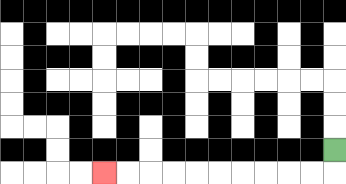{'start': '[14, 6]', 'end': '[4, 7]', 'path_directions': 'D,L,L,L,L,L,L,L,L,L,L', 'path_coordinates': '[[14, 6], [14, 7], [13, 7], [12, 7], [11, 7], [10, 7], [9, 7], [8, 7], [7, 7], [6, 7], [5, 7], [4, 7]]'}